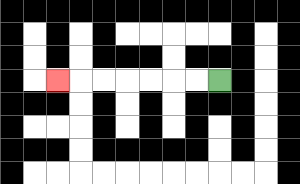{'start': '[9, 3]', 'end': '[2, 3]', 'path_directions': 'L,L,L,L,L,L,L', 'path_coordinates': '[[9, 3], [8, 3], [7, 3], [6, 3], [5, 3], [4, 3], [3, 3], [2, 3]]'}